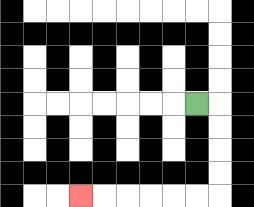{'start': '[8, 4]', 'end': '[3, 8]', 'path_directions': 'R,D,D,D,D,L,L,L,L,L,L', 'path_coordinates': '[[8, 4], [9, 4], [9, 5], [9, 6], [9, 7], [9, 8], [8, 8], [7, 8], [6, 8], [5, 8], [4, 8], [3, 8]]'}